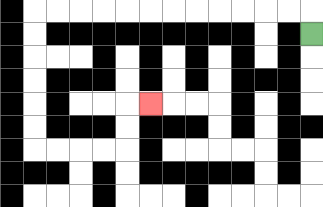{'start': '[13, 1]', 'end': '[6, 4]', 'path_directions': 'U,L,L,L,L,L,L,L,L,L,L,L,L,D,D,D,D,D,D,R,R,R,R,U,U,R', 'path_coordinates': '[[13, 1], [13, 0], [12, 0], [11, 0], [10, 0], [9, 0], [8, 0], [7, 0], [6, 0], [5, 0], [4, 0], [3, 0], [2, 0], [1, 0], [1, 1], [1, 2], [1, 3], [1, 4], [1, 5], [1, 6], [2, 6], [3, 6], [4, 6], [5, 6], [5, 5], [5, 4], [6, 4]]'}